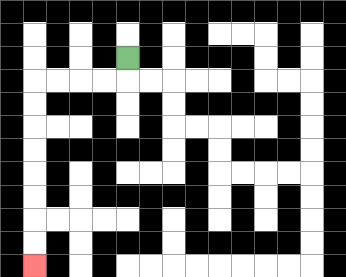{'start': '[5, 2]', 'end': '[1, 11]', 'path_directions': 'D,L,L,L,L,D,D,D,D,D,D,D,D', 'path_coordinates': '[[5, 2], [5, 3], [4, 3], [3, 3], [2, 3], [1, 3], [1, 4], [1, 5], [1, 6], [1, 7], [1, 8], [1, 9], [1, 10], [1, 11]]'}